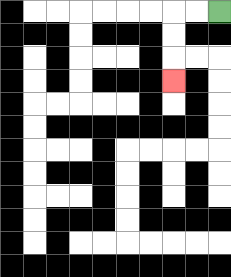{'start': '[9, 0]', 'end': '[7, 3]', 'path_directions': 'L,L,D,D,D', 'path_coordinates': '[[9, 0], [8, 0], [7, 0], [7, 1], [7, 2], [7, 3]]'}